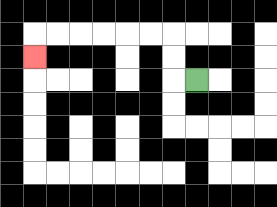{'start': '[8, 3]', 'end': '[1, 2]', 'path_directions': 'L,U,U,L,L,L,L,L,L,D', 'path_coordinates': '[[8, 3], [7, 3], [7, 2], [7, 1], [6, 1], [5, 1], [4, 1], [3, 1], [2, 1], [1, 1], [1, 2]]'}